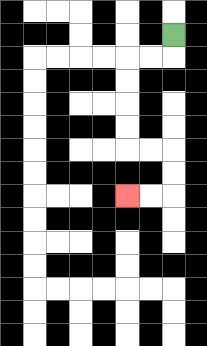{'start': '[7, 1]', 'end': '[5, 8]', 'path_directions': 'D,L,L,D,D,D,D,R,R,D,D,L,L', 'path_coordinates': '[[7, 1], [7, 2], [6, 2], [5, 2], [5, 3], [5, 4], [5, 5], [5, 6], [6, 6], [7, 6], [7, 7], [7, 8], [6, 8], [5, 8]]'}